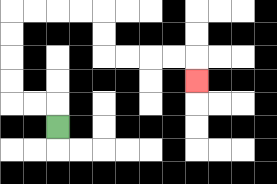{'start': '[2, 5]', 'end': '[8, 3]', 'path_directions': 'U,L,L,U,U,U,U,R,R,R,R,D,D,R,R,R,R,D', 'path_coordinates': '[[2, 5], [2, 4], [1, 4], [0, 4], [0, 3], [0, 2], [0, 1], [0, 0], [1, 0], [2, 0], [3, 0], [4, 0], [4, 1], [4, 2], [5, 2], [6, 2], [7, 2], [8, 2], [8, 3]]'}